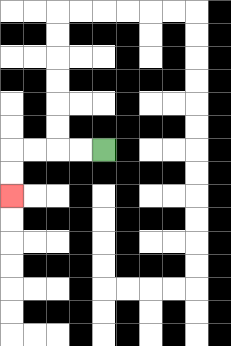{'start': '[4, 6]', 'end': '[0, 8]', 'path_directions': 'L,L,L,L,D,D', 'path_coordinates': '[[4, 6], [3, 6], [2, 6], [1, 6], [0, 6], [0, 7], [0, 8]]'}